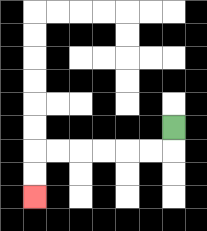{'start': '[7, 5]', 'end': '[1, 8]', 'path_directions': 'D,L,L,L,L,L,L,D,D', 'path_coordinates': '[[7, 5], [7, 6], [6, 6], [5, 6], [4, 6], [3, 6], [2, 6], [1, 6], [1, 7], [1, 8]]'}